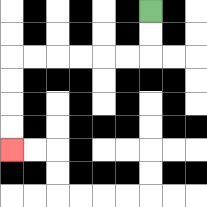{'start': '[6, 0]', 'end': '[0, 6]', 'path_directions': 'D,D,L,L,L,L,L,L,D,D,D,D', 'path_coordinates': '[[6, 0], [6, 1], [6, 2], [5, 2], [4, 2], [3, 2], [2, 2], [1, 2], [0, 2], [0, 3], [0, 4], [0, 5], [0, 6]]'}